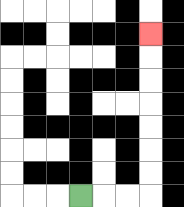{'start': '[3, 8]', 'end': '[6, 1]', 'path_directions': 'R,R,R,U,U,U,U,U,U,U', 'path_coordinates': '[[3, 8], [4, 8], [5, 8], [6, 8], [6, 7], [6, 6], [6, 5], [6, 4], [6, 3], [6, 2], [6, 1]]'}